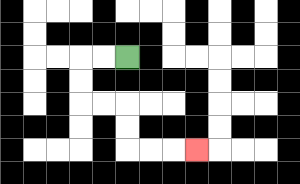{'start': '[5, 2]', 'end': '[8, 6]', 'path_directions': 'L,L,D,D,R,R,D,D,R,R,R', 'path_coordinates': '[[5, 2], [4, 2], [3, 2], [3, 3], [3, 4], [4, 4], [5, 4], [5, 5], [5, 6], [6, 6], [7, 6], [8, 6]]'}